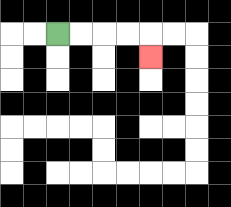{'start': '[2, 1]', 'end': '[6, 2]', 'path_directions': 'R,R,R,R,D', 'path_coordinates': '[[2, 1], [3, 1], [4, 1], [5, 1], [6, 1], [6, 2]]'}